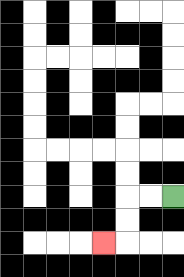{'start': '[7, 8]', 'end': '[4, 10]', 'path_directions': 'L,L,D,D,L', 'path_coordinates': '[[7, 8], [6, 8], [5, 8], [5, 9], [5, 10], [4, 10]]'}